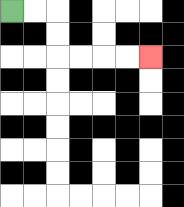{'start': '[0, 0]', 'end': '[6, 2]', 'path_directions': 'R,R,D,D,R,R,R,R', 'path_coordinates': '[[0, 0], [1, 0], [2, 0], [2, 1], [2, 2], [3, 2], [4, 2], [5, 2], [6, 2]]'}